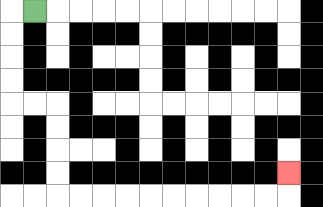{'start': '[1, 0]', 'end': '[12, 7]', 'path_directions': 'L,D,D,D,D,R,R,D,D,D,D,R,R,R,R,R,R,R,R,R,R,U', 'path_coordinates': '[[1, 0], [0, 0], [0, 1], [0, 2], [0, 3], [0, 4], [1, 4], [2, 4], [2, 5], [2, 6], [2, 7], [2, 8], [3, 8], [4, 8], [5, 8], [6, 8], [7, 8], [8, 8], [9, 8], [10, 8], [11, 8], [12, 8], [12, 7]]'}